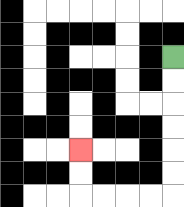{'start': '[7, 2]', 'end': '[3, 6]', 'path_directions': 'D,D,D,D,D,D,L,L,L,L,U,U', 'path_coordinates': '[[7, 2], [7, 3], [7, 4], [7, 5], [7, 6], [7, 7], [7, 8], [6, 8], [5, 8], [4, 8], [3, 8], [3, 7], [3, 6]]'}